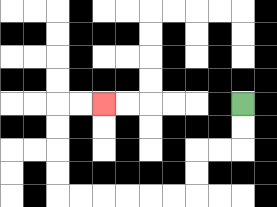{'start': '[10, 4]', 'end': '[4, 4]', 'path_directions': 'D,D,L,L,D,D,L,L,L,L,L,L,U,U,U,U,R,R', 'path_coordinates': '[[10, 4], [10, 5], [10, 6], [9, 6], [8, 6], [8, 7], [8, 8], [7, 8], [6, 8], [5, 8], [4, 8], [3, 8], [2, 8], [2, 7], [2, 6], [2, 5], [2, 4], [3, 4], [4, 4]]'}